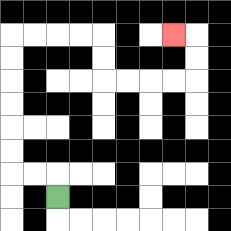{'start': '[2, 8]', 'end': '[7, 1]', 'path_directions': 'U,L,L,U,U,U,U,U,U,R,R,R,R,D,D,R,R,R,R,U,U,L', 'path_coordinates': '[[2, 8], [2, 7], [1, 7], [0, 7], [0, 6], [0, 5], [0, 4], [0, 3], [0, 2], [0, 1], [1, 1], [2, 1], [3, 1], [4, 1], [4, 2], [4, 3], [5, 3], [6, 3], [7, 3], [8, 3], [8, 2], [8, 1], [7, 1]]'}